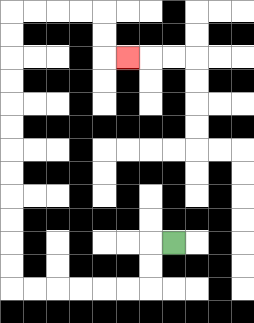{'start': '[7, 10]', 'end': '[5, 2]', 'path_directions': 'L,D,D,L,L,L,L,L,L,U,U,U,U,U,U,U,U,U,U,U,U,R,R,R,R,D,D,R', 'path_coordinates': '[[7, 10], [6, 10], [6, 11], [6, 12], [5, 12], [4, 12], [3, 12], [2, 12], [1, 12], [0, 12], [0, 11], [0, 10], [0, 9], [0, 8], [0, 7], [0, 6], [0, 5], [0, 4], [0, 3], [0, 2], [0, 1], [0, 0], [1, 0], [2, 0], [3, 0], [4, 0], [4, 1], [4, 2], [5, 2]]'}